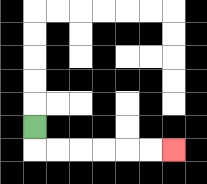{'start': '[1, 5]', 'end': '[7, 6]', 'path_directions': 'D,R,R,R,R,R,R', 'path_coordinates': '[[1, 5], [1, 6], [2, 6], [3, 6], [4, 6], [5, 6], [6, 6], [7, 6]]'}